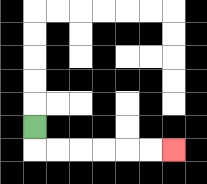{'start': '[1, 5]', 'end': '[7, 6]', 'path_directions': 'D,R,R,R,R,R,R', 'path_coordinates': '[[1, 5], [1, 6], [2, 6], [3, 6], [4, 6], [5, 6], [6, 6], [7, 6]]'}